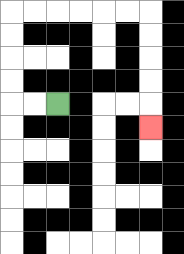{'start': '[2, 4]', 'end': '[6, 5]', 'path_directions': 'L,L,U,U,U,U,R,R,R,R,R,R,D,D,D,D,D', 'path_coordinates': '[[2, 4], [1, 4], [0, 4], [0, 3], [0, 2], [0, 1], [0, 0], [1, 0], [2, 0], [3, 0], [4, 0], [5, 0], [6, 0], [6, 1], [6, 2], [6, 3], [6, 4], [6, 5]]'}